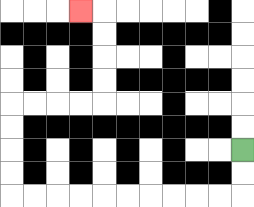{'start': '[10, 6]', 'end': '[3, 0]', 'path_directions': 'D,D,L,L,L,L,L,L,L,L,L,L,U,U,U,U,R,R,R,R,U,U,U,U,L', 'path_coordinates': '[[10, 6], [10, 7], [10, 8], [9, 8], [8, 8], [7, 8], [6, 8], [5, 8], [4, 8], [3, 8], [2, 8], [1, 8], [0, 8], [0, 7], [0, 6], [0, 5], [0, 4], [1, 4], [2, 4], [3, 4], [4, 4], [4, 3], [4, 2], [4, 1], [4, 0], [3, 0]]'}